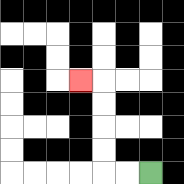{'start': '[6, 7]', 'end': '[3, 3]', 'path_directions': 'L,L,U,U,U,U,L', 'path_coordinates': '[[6, 7], [5, 7], [4, 7], [4, 6], [4, 5], [4, 4], [4, 3], [3, 3]]'}